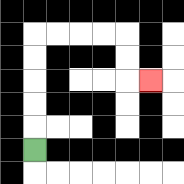{'start': '[1, 6]', 'end': '[6, 3]', 'path_directions': 'U,U,U,U,U,R,R,R,R,D,D,R', 'path_coordinates': '[[1, 6], [1, 5], [1, 4], [1, 3], [1, 2], [1, 1], [2, 1], [3, 1], [4, 1], [5, 1], [5, 2], [5, 3], [6, 3]]'}